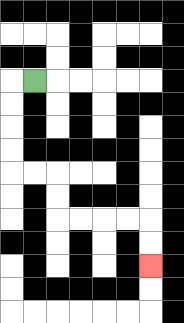{'start': '[1, 3]', 'end': '[6, 11]', 'path_directions': 'L,D,D,D,D,R,R,D,D,R,R,R,R,D,D', 'path_coordinates': '[[1, 3], [0, 3], [0, 4], [0, 5], [0, 6], [0, 7], [1, 7], [2, 7], [2, 8], [2, 9], [3, 9], [4, 9], [5, 9], [6, 9], [6, 10], [6, 11]]'}